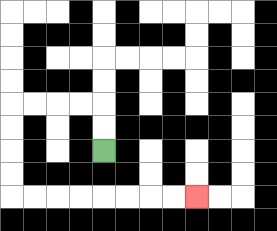{'start': '[4, 6]', 'end': '[8, 8]', 'path_directions': 'U,U,L,L,L,L,D,D,D,D,R,R,R,R,R,R,R,R', 'path_coordinates': '[[4, 6], [4, 5], [4, 4], [3, 4], [2, 4], [1, 4], [0, 4], [0, 5], [0, 6], [0, 7], [0, 8], [1, 8], [2, 8], [3, 8], [4, 8], [5, 8], [6, 8], [7, 8], [8, 8]]'}